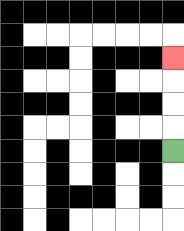{'start': '[7, 6]', 'end': '[7, 2]', 'path_directions': 'U,U,U,U', 'path_coordinates': '[[7, 6], [7, 5], [7, 4], [7, 3], [7, 2]]'}